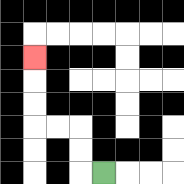{'start': '[4, 7]', 'end': '[1, 2]', 'path_directions': 'L,U,U,L,L,U,U,U', 'path_coordinates': '[[4, 7], [3, 7], [3, 6], [3, 5], [2, 5], [1, 5], [1, 4], [1, 3], [1, 2]]'}